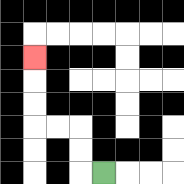{'start': '[4, 7]', 'end': '[1, 2]', 'path_directions': 'L,U,U,L,L,U,U,U', 'path_coordinates': '[[4, 7], [3, 7], [3, 6], [3, 5], [2, 5], [1, 5], [1, 4], [1, 3], [1, 2]]'}